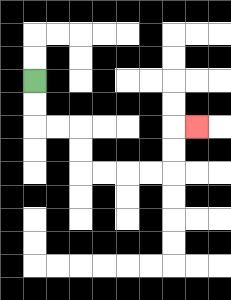{'start': '[1, 3]', 'end': '[8, 5]', 'path_directions': 'D,D,R,R,D,D,R,R,R,R,U,U,R', 'path_coordinates': '[[1, 3], [1, 4], [1, 5], [2, 5], [3, 5], [3, 6], [3, 7], [4, 7], [5, 7], [6, 7], [7, 7], [7, 6], [7, 5], [8, 5]]'}